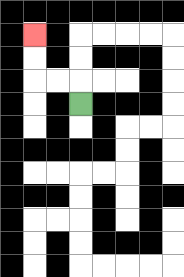{'start': '[3, 4]', 'end': '[1, 1]', 'path_directions': 'U,L,L,U,U', 'path_coordinates': '[[3, 4], [3, 3], [2, 3], [1, 3], [1, 2], [1, 1]]'}